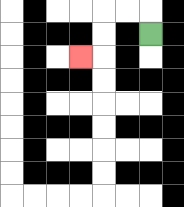{'start': '[6, 1]', 'end': '[3, 2]', 'path_directions': 'U,L,L,D,D,L', 'path_coordinates': '[[6, 1], [6, 0], [5, 0], [4, 0], [4, 1], [4, 2], [3, 2]]'}